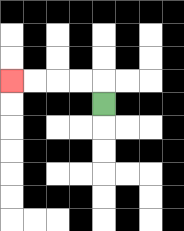{'start': '[4, 4]', 'end': '[0, 3]', 'path_directions': 'U,L,L,L,L', 'path_coordinates': '[[4, 4], [4, 3], [3, 3], [2, 3], [1, 3], [0, 3]]'}